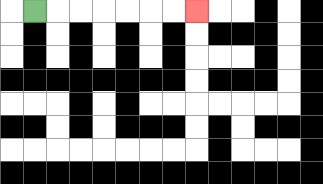{'start': '[1, 0]', 'end': '[8, 0]', 'path_directions': 'R,R,R,R,R,R,R', 'path_coordinates': '[[1, 0], [2, 0], [3, 0], [4, 0], [5, 0], [6, 0], [7, 0], [8, 0]]'}